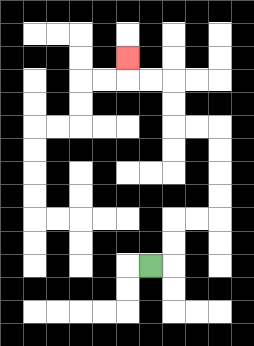{'start': '[6, 11]', 'end': '[5, 2]', 'path_directions': 'R,U,U,R,R,U,U,U,U,L,L,U,U,L,L,U', 'path_coordinates': '[[6, 11], [7, 11], [7, 10], [7, 9], [8, 9], [9, 9], [9, 8], [9, 7], [9, 6], [9, 5], [8, 5], [7, 5], [7, 4], [7, 3], [6, 3], [5, 3], [5, 2]]'}